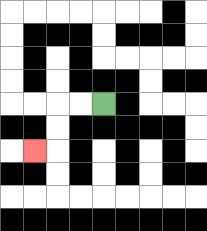{'start': '[4, 4]', 'end': '[1, 6]', 'path_directions': 'L,L,D,D,L', 'path_coordinates': '[[4, 4], [3, 4], [2, 4], [2, 5], [2, 6], [1, 6]]'}